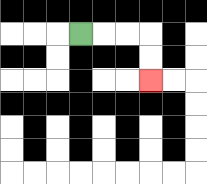{'start': '[3, 1]', 'end': '[6, 3]', 'path_directions': 'R,R,R,D,D', 'path_coordinates': '[[3, 1], [4, 1], [5, 1], [6, 1], [6, 2], [6, 3]]'}